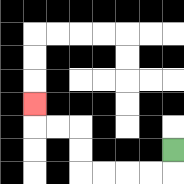{'start': '[7, 6]', 'end': '[1, 4]', 'path_directions': 'D,L,L,L,L,U,U,L,L,U', 'path_coordinates': '[[7, 6], [7, 7], [6, 7], [5, 7], [4, 7], [3, 7], [3, 6], [3, 5], [2, 5], [1, 5], [1, 4]]'}